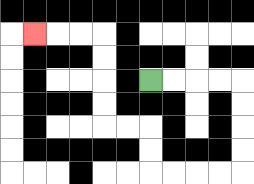{'start': '[6, 3]', 'end': '[1, 1]', 'path_directions': 'R,R,R,R,D,D,D,D,L,L,L,L,U,U,L,L,U,U,U,U,L,L,L', 'path_coordinates': '[[6, 3], [7, 3], [8, 3], [9, 3], [10, 3], [10, 4], [10, 5], [10, 6], [10, 7], [9, 7], [8, 7], [7, 7], [6, 7], [6, 6], [6, 5], [5, 5], [4, 5], [4, 4], [4, 3], [4, 2], [4, 1], [3, 1], [2, 1], [1, 1]]'}